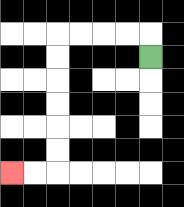{'start': '[6, 2]', 'end': '[0, 7]', 'path_directions': 'U,L,L,L,L,D,D,D,D,D,D,L,L', 'path_coordinates': '[[6, 2], [6, 1], [5, 1], [4, 1], [3, 1], [2, 1], [2, 2], [2, 3], [2, 4], [2, 5], [2, 6], [2, 7], [1, 7], [0, 7]]'}